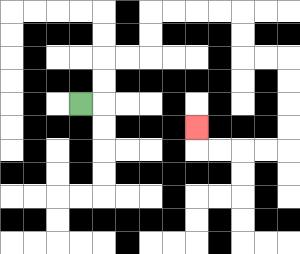{'start': '[3, 4]', 'end': '[8, 5]', 'path_directions': 'R,U,U,R,R,U,U,R,R,R,R,D,D,R,R,D,D,D,D,L,L,L,L,U', 'path_coordinates': '[[3, 4], [4, 4], [4, 3], [4, 2], [5, 2], [6, 2], [6, 1], [6, 0], [7, 0], [8, 0], [9, 0], [10, 0], [10, 1], [10, 2], [11, 2], [12, 2], [12, 3], [12, 4], [12, 5], [12, 6], [11, 6], [10, 6], [9, 6], [8, 6], [8, 5]]'}